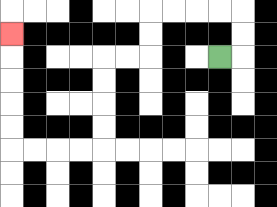{'start': '[9, 2]', 'end': '[0, 1]', 'path_directions': 'R,U,U,L,L,L,L,D,D,L,L,D,D,D,D,L,L,L,L,U,U,U,U,U', 'path_coordinates': '[[9, 2], [10, 2], [10, 1], [10, 0], [9, 0], [8, 0], [7, 0], [6, 0], [6, 1], [6, 2], [5, 2], [4, 2], [4, 3], [4, 4], [4, 5], [4, 6], [3, 6], [2, 6], [1, 6], [0, 6], [0, 5], [0, 4], [0, 3], [0, 2], [0, 1]]'}